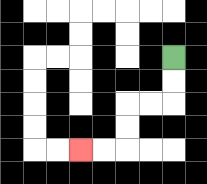{'start': '[7, 2]', 'end': '[3, 6]', 'path_directions': 'D,D,L,L,D,D,L,L', 'path_coordinates': '[[7, 2], [7, 3], [7, 4], [6, 4], [5, 4], [5, 5], [5, 6], [4, 6], [3, 6]]'}